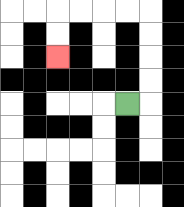{'start': '[5, 4]', 'end': '[2, 2]', 'path_directions': 'R,U,U,U,U,L,L,L,L,D,D', 'path_coordinates': '[[5, 4], [6, 4], [6, 3], [6, 2], [6, 1], [6, 0], [5, 0], [4, 0], [3, 0], [2, 0], [2, 1], [2, 2]]'}